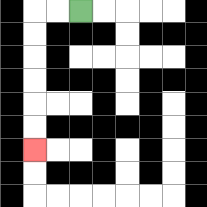{'start': '[3, 0]', 'end': '[1, 6]', 'path_directions': 'L,L,D,D,D,D,D,D', 'path_coordinates': '[[3, 0], [2, 0], [1, 0], [1, 1], [1, 2], [1, 3], [1, 4], [1, 5], [1, 6]]'}